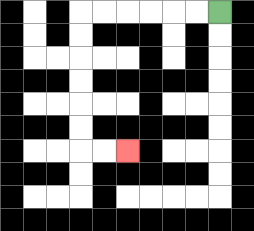{'start': '[9, 0]', 'end': '[5, 6]', 'path_directions': 'L,L,L,L,L,L,D,D,D,D,D,D,R,R', 'path_coordinates': '[[9, 0], [8, 0], [7, 0], [6, 0], [5, 0], [4, 0], [3, 0], [3, 1], [3, 2], [3, 3], [3, 4], [3, 5], [3, 6], [4, 6], [5, 6]]'}